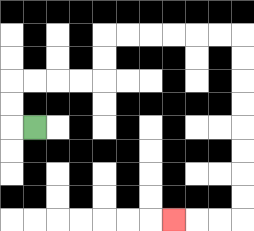{'start': '[1, 5]', 'end': '[7, 9]', 'path_directions': 'L,U,U,R,R,R,R,U,U,R,R,R,R,R,R,D,D,D,D,D,D,D,D,L,L,L', 'path_coordinates': '[[1, 5], [0, 5], [0, 4], [0, 3], [1, 3], [2, 3], [3, 3], [4, 3], [4, 2], [4, 1], [5, 1], [6, 1], [7, 1], [8, 1], [9, 1], [10, 1], [10, 2], [10, 3], [10, 4], [10, 5], [10, 6], [10, 7], [10, 8], [10, 9], [9, 9], [8, 9], [7, 9]]'}